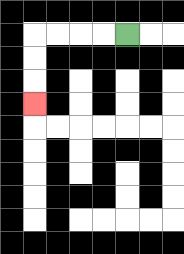{'start': '[5, 1]', 'end': '[1, 4]', 'path_directions': 'L,L,L,L,D,D,D', 'path_coordinates': '[[5, 1], [4, 1], [3, 1], [2, 1], [1, 1], [1, 2], [1, 3], [1, 4]]'}